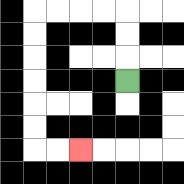{'start': '[5, 3]', 'end': '[3, 6]', 'path_directions': 'U,U,U,L,L,L,L,D,D,D,D,D,D,R,R', 'path_coordinates': '[[5, 3], [5, 2], [5, 1], [5, 0], [4, 0], [3, 0], [2, 0], [1, 0], [1, 1], [1, 2], [1, 3], [1, 4], [1, 5], [1, 6], [2, 6], [3, 6]]'}